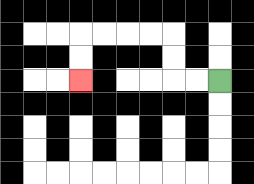{'start': '[9, 3]', 'end': '[3, 3]', 'path_directions': 'L,L,U,U,L,L,L,L,D,D', 'path_coordinates': '[[9, 3], [8, 3], [7, 3], [7, 2], [7, 1], [6, 1], [5, 1], [4, 1], [3, 1], [3, 2], [3, 3]]'}